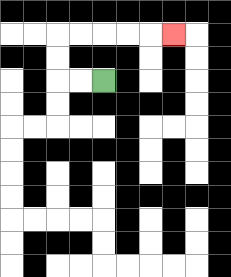{'start': '[4, 3]', 'end': '[7, 1]', 'path_directions': 'L,L,U,U,R,R,R,R,R', 'path_coordinates': '[[4, 3], [3, 3], [2, 3], [2, 2], [2, 1], [3, 1], [4, 1], [5, 1], [6, 1], [7, 1]]'}